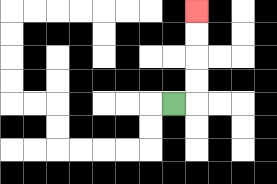{'start': '[7, 4]', 'end': '[8, 0]', 'path_directions': 'R,U,U,U,U', 'path_coordinates': '[[7, 4], [8, 4], [8, 3], [8, 2], [8, 1], [8, 0]]'}